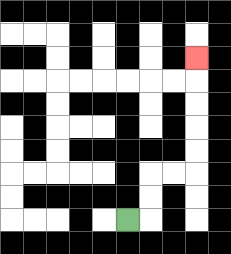{'start': '[5, 9]', 'end': '[8, 2]', 'path_directions': 'R,U,U,R,R,U,U,U,U,U', 'path_coordinates': '[[5, 9], [6, 9], [6, 8], [6, 7], [7, 7], [8, 7], [8, 6], [8, 5], [8, 4], [8, 3], [8, 2]]'}